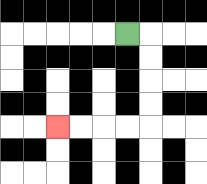{'start': '[5, 1]', 'end': '[2, 5]', 'path_directions': 'R,D,D,D,D,L,L,L,L', 'path_coordinates': '[[5, 1], [6, 1], [6, 2], [6, 3], [6, 4], [6, 5], [5, 5], [4, 5], [3, 5], [2, 5]]'}